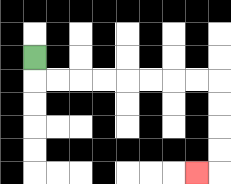{'start': '[1, 2]', 'end': '[8, 7]', 'path_directions': 'D,R,R,R,R,R,R,R,R,D,D,D,D,L', 'path_coordinates': '[[1, 2], [1, 3], [2, 3], [3, 3], [4, 3], [5, 3], [6, 3], [7, 3], [8, 3], [9, 3], [9, 4], [9, 5], [9, 6], [9, 7], [8, 7]]'}